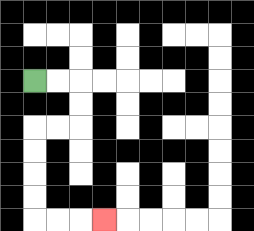{'start': '[1, 3]', 'end': '[4, 9]', 'path_directions': 'R,R,D,D,L,L,D,D,D,D,R,R,R', 'path_coordinates': '[[1, 3], [2, 3], [3, 3], [3, 4], [3, 5], [2, 5], [1, 5], [1, 6], [1, 7], [1, 8], [1, 9], [2, 9], [3, 9], [4, 9]]'}